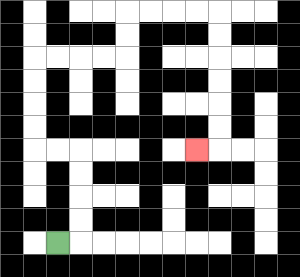{'start': '[2, 10]', 'end': '[8, 6]', 'path_directions': 'R,U,U,U,U,L,L,U,U,U,U,R,R,R,R,U,U,R,R,R,R,D,D,D,D,D,D,L', 'path_coordinates': '[[2, 10], [3, 10], [3, 9], [3, 8], [3, 7], [3, 6], [2, 6], [1, 6], [1, 5], [1, 4], [1, 3], [1, 2], [2, 2], [3, 2], [4, 2], [5, 2], [5, 1], [5, 0], [6, 0], [7, 0], [8, 0], [9, 0], [9, 1], [9, 2], [9, 3], [9, 4], [9, 5], [9, 6], [8, 6]]'}